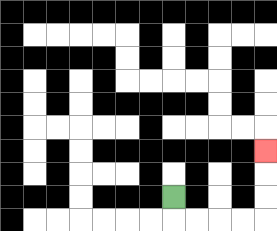{'start': '[7, 8]', 'end': '[11, 6]', 'path_directions': 'D,R,R,R,R,U,U,U', 'path_coordinates': '[[7, 8], [7, 9], [8, 9], [9, 9], [10, 9], [11, 9], [11, 8], [11, 7], [11, 6]]'}